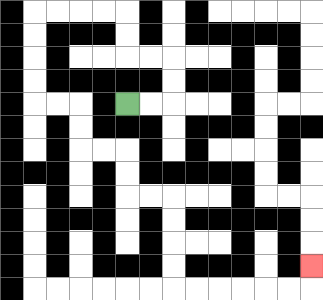{'start': '[5, 4]', 'end': '[13, 11]', 'path_directions': 'R,R,U,U,L,L,U,U,L,L,L,L,D,D,D,D,R,R,D,D,R,R,D,D,R,R,D,D,D,D,R,R,R,R,R,R,U', 'path_coordinates': '[[5, 4], [6, 4], [7, 4], [7, 3], [7, 2], [6, 2], [5, 2], [5, 1], [5, 0], [4, 0], [3, 0], [2, 0], [1, 0], [1, 1], [1, 2], [1, 3], [1, 4], [2, 4], [3, 4], [3, 5], [3, 6], [4, 6], [5, 6], [5, 7], [5, 8], [6, 8], [7, 8], [7, 9], [7, 10], [7, 11], [7, 12], [8, 12], [9, 12], [10, 12], [11, 12], [12, 12], [13, 12], [13, 11]]'}